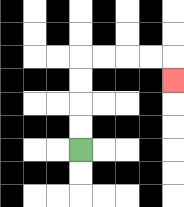{'start': '[3, 6]', 'end': '[7, 3]', 'path_directions': 'U,U,U,U,R,R,R,R,D', 'path_coordinates': '[[3, 6], [3, 5], [3, 4], [3, 3], [3, 2], [4, 2], [5, 2], [6, 2], [7, 2], [7, 3]]'}